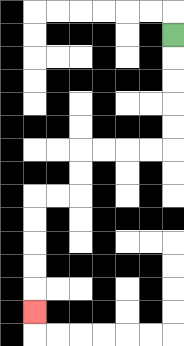{'start': '[7, 1]', 'end': '[1, 13]', 'path_directions': 'D,D,D,D,D,L,L,L,L,D,D,L,L,D,D,D,D,D', 'path_coordinates': '[[7, 1], [7, 2], [7, 3], [7, 4], [7, 5], [7, 6], [6, 6], [5, 6], [4, 6], [3, 6], [3, 7], [3, 8], [2, 8], [1, 8], [1, 9], [1, 10], [1, 11], [1, 12], [1, 13]]'}